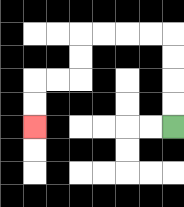{'start': '[7, 5]', 'end': '[1, 5]', 'path_directions': 'U,U,U,U,L,L,L,L,D,D,L,L,D,D', 'path_coordinates': '[[7, 5], [7, 4], [7, 3], [7, 2], [7, 1], [6, 1], [5, 1], [4, 1], [3, 1], [3, 2], [3, 3], [2, 3], [1, 3], [1, 4], [1, 5]]'}